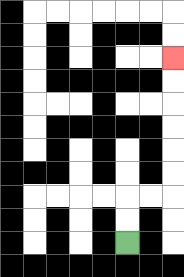{'start': '[5, 10]', 'end': '[7, 2]', 'path_directions': 'U,U,R,R,U,U,U,U,U,U', 'path_coordinates': '[[5, 10], [5, 9], [5, 8], [6, 8], [7, 8], [7, 7], [7, 6], [7, 5], [7, 4], [7, 3], [7, 2]]'}